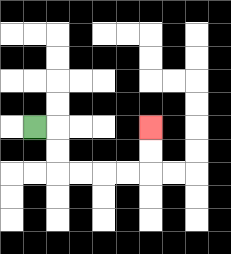{'start': '[1, 5]', 'end': '[6, 5]', 'path_directions': 'R,D,D,R,R,R,R,U,U', 'path_coordinates': '[[1, 5], [2, 5], [2, 6], [2, 7], [3, 7], [4, 7], [5, 7], [6, 7], [6, 6], [6, 5]]'}